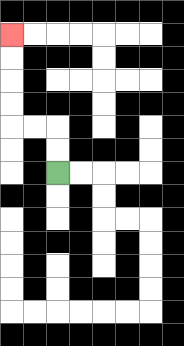{'start': '[2, 7]', 'end': '[0, 1]', 'path_directions': 'U,U,L,L,U,U,U,U', 'path_coordinates': '[[2, 7], [2, 6], [2, 5], [1, 5], [0, 5], [0, 4], [0, 3], [0, 2], [0, 1]]'}